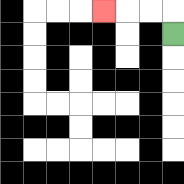{'start': '[7, 1]', 'end': '[4, 0]', 'path_directions': 'U,L,L,L', 'path_coordinates': '[[7, 1], [7, 0], [6, 0], [5, 0], [4, 0]]'}